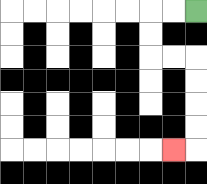{'start': '[8, 0]', 'end': '[7, 6]', 'path_directions': 'L,L,D,D,R,R,D,D,D,D,L', 'path_coordinates': '[[8, 0], [7, 0], [6, 0], [6, 1], [6, 2], [7, 2], [8, 2], [8, 3], [8, 4], [8, 5], [8, 6], [7, 6]]'}